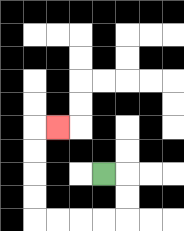{'start': '[4, 7]', 'end': '[2, 5]', 'path_directions': 'R,D,D,L,L,L,L,U,U,U,U,R', 'path_coordinates': '[[4, 7], [5, 7], [5, 8], [5, 9], [4, 9], [3, 9], [2, 9], [1, 9], [1, 8], [1, 7], [1, 6], [1, 5], [2, 5]]'}